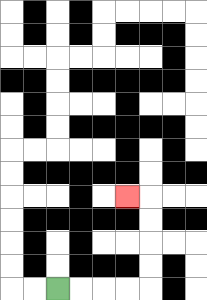{'start': '[2, 12]', 'end': '[5, 8]', 'path_directions': 'R,R,R,R,U,U,U,U,L', 'path_coordinates': '[[2, 12], [3, 12], [4, 12], [5, 12], [6, 12], [6, 11], [6, 10], [6, 9], [6, 8], [5, 8]]'}